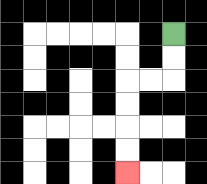{'start': '[7, 1]', 'end': '[5, 7]', 'path_directions': 'D,D,L,L,D,D,D,D', 'path_coordinates': '[[7, 1], [7, 2], [7, 3], [6, 3], [5, 3], [5, 4], [5, 5], [5, 6], [5, 7]]'}